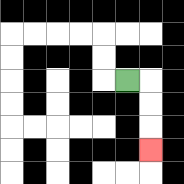{'start': '[5, 3]', 'end': '[6, 6]', 'path_directions': 'R,D,D,D', 'path_coordinates': '[[5, 3], [6, 3], [6, 4], [6, 5], [6, 6]]'}